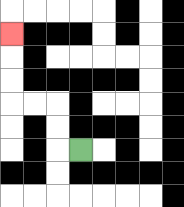{'start': '[3, 6]', 'end': '[0, 1]', 'path_directions': 'L,U,U,L,L,U,U,U', 'path_coordinates': '[[3, 6], [2, 6], [2, 5], [2, 4], [1, 4], [0, 4], [0, 3], [0, 2], [0, 1]]'}